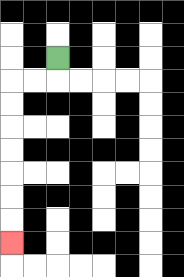{'start': '[2, 2]', 'end': '[0, 10]', 'path_directions': 'D,L,L,D,D,D,D,D,D,D', 'path_coordinates': '[[2, 2], [2, 3], [1, 3], [0, 3], [0, 4], [0, 5], [0, 6], [0, 7], [0, 8], [0, 9], [0, 10]]'}